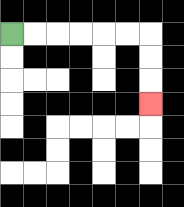{'start': '[0, 1]', 'end': '[6, 4]', 'path_directions': 'R,R,R,R,R,R,D,D,D', 'path_coordinates': '[[0, 1], [1, 1], [2, 1], [3, 1], [4, 1], [5, 1], [6, 1], [6, 2], [6, 3], [6, 4]]'}